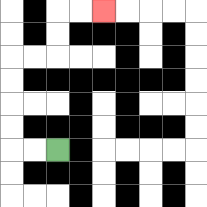{'start': '[2, 6]', 'end': '[4, 0]', 'path_directions': 'L,L,U,U,U,U,R,R,U,U,R,R', 'path_coordinates': '[[2, 6], [1, 6], [0, 6], [0, 5], [0, 4], [0, 3], [0, 2], [1, 2], [2, 2], [2, 1], [2, 0], [3, 0], [4, 0]]'}